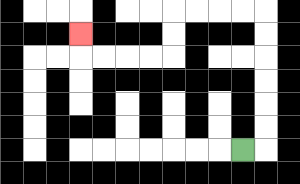{'start': '[10, 6]', 'end': '[3, 1]', 'path_directions': 'R,U,U,U,U,U,U,L,L,L,L,D,D,L,L,L,L,U', 'path_coordinates': '[[10, 6], [11, 6], [11, 5], [11, 4], [11, 3], [11, 2], [11, 1], [11, 0], [10, 0], [9, 0], [8, 0], [7, 0], [7, 1], [7, 2], [6, 2], [5, 2], [4, 2], [3, 2], [3, 1]]'}